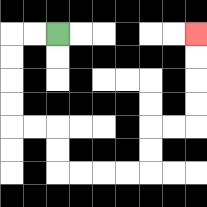{'start': '[2, 1]', 'end': '[8, 1]', 'path_directions': 'L,L,D,D,D,D,R,R,D,D,R,R,R,R,U,U,R,R,U,U,U,U', 'path_coordinates': '[[2, 1], [1, 1], [0, 1], [0, 2], [0, 3], [0, 4], [0, 5], [1, 5], [2, 5], [2, 6], [2, 7], [3, 7], [4, 7], [5, 7], [6, 7], [6, 6], [6, 5], [7, 5], [8, 5], [8, 4], [8, 3], [8, 2], [8, 1]]'}